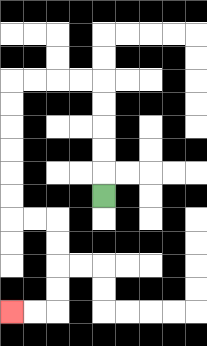{'start': '[4, 8]', 'end': '[0, 13]', 'path_directions': 'U,U,U,U,U,L,L,L,L,D,D,D,D,D,D,R,R,D,D,D,D,L,L', 'path_coordinates': '[[4, 8], [4, 7], [4, 6], [4, 5], [4, 4], [4, 3], [3, 3], [2, 3], [1, 3], [0, 3], [0, 4], [0, 5], [0, 6], [0, 7], [0, 8], [0, 9], [1, 9], [2, 9], [2, 10], [2, 11], [2, 12], [2, 13], [1, 13], [0, 13]]'}